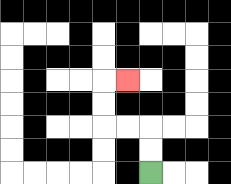{'start': '[6, 7]', 'end': '[5, 3]', 'path_directions': 'U,U,L,L,U,U,R', 'path_coordinates': '[[6, 7], [6, 6], [6, 5], [5, 5], [4, 5], [4, 4], [4, 3], [5, 3]]'}